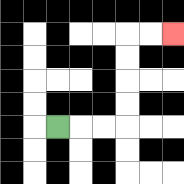{'start': '[2, 5]', 'end': '[7, 1]', 'path_directions': 'R,R,R,U,U,U,U,R,R', 'path_coordinates': '[[2, 5], [3, 5], [4, 5], [5, 5], [5, 4], [5, 3], [5, 2], [5, 1], [6, 1], [7, 1]]'}